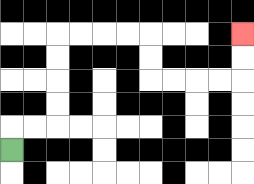{'start': '[0, 6]', 'end': '[10, 1]', 'path_directions': 'U,R,R,U,U,U,U,R,R,R,R,D,D,R,R,R,R,U,U', 'path_coordinates': '[[0, 6], [0, 5], [1, 5], [2, 5], [2, 4], [2, 3], [2, 2], [2, 1], [3, 1], [4, 1], [5, 1], [6, 1], [6, 2], [6, 3], [7, 3], [8, 3], [9, 3], [10, 3], [10, 2], [10, 1]]'}